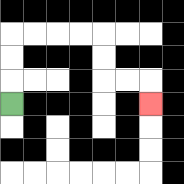{'start': '[0, 4]', 'end': '[6, 4]', 'path_directions': 'U,U,U,R,R,R,R,D,D,R,R,D', 'path_coordinates': '[[0, 4], [0, 3], [0, 2], [0, 1], [1, 1], [2, 1], [3, 1], [4, 1], [4, 2], [4, 3], [5, 3], [6, 3], [6, 4]]'}